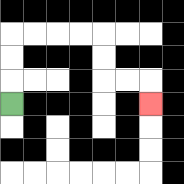{'start': '[0, 4]', 'end': '[6, 4]', 'path_directions': 'U,U,U,R,R,R,R,D,D,R,R,D', 'path_coordinates': '[[0, 4], [0, 3], [0, 2], [0, 1], [1, 1], [2, 1], [3, 1], [4, 1], [4, 2], [4, 3], [5, 3], [6, 3], [6, 4]]'}